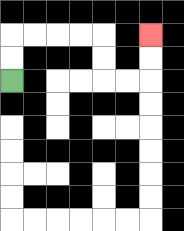{'start': '[0, 3]', 'end': '[6, 1]', 'path_directions': 'U,U,R,R,R,R,D,D,R,R,U,U', 'path_coordinates': '[[0, 3], [0, 2], [0, 1], [1, 1], [2, 1], [3, 1], [4, 1], [4, 2], [4, 3], [5, 3], [6, 3], [6, 2], [6, 1]]'}